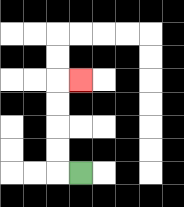{'start': '[3, 7]', 'end': '[3, 3]', 'path_directions': 'L,U,U,U,U,R', 'path_coordinates': '[[3, 7], [2, 7], [2, 6], [2, 5], [2, 4], [2, 3], [3, 3]]'}